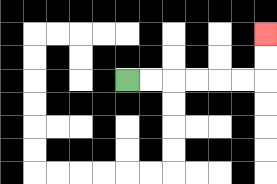{'start': '[5, 3]', 'end': '[11, 1]', 'path_directions': 'R,R,R,R,R,R,U,U', 'path_coordinates': '[[5, 3], [6, 3], [7, 3], [8, 3], [9, 3], [10, 3], [11, 3], [11, 2], [11, 1]]'}